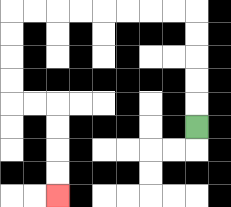{'start': '[8, 5]', 'end': '[2, 8]', 'path_directions': 'U,U,U,U,U,L,L,L,L,L,L,L,L,D,D,D,D,R,R,D,D,D,D', 'path_coordinates': '[[8, 5], [8, 4], [8, 3], [8, 2], [8, 1], [8, 0], [7, 0], [6, 0], [5, 0], [4, 0], [3, 0], [2, 0], [1, 0], [0, 0], [0, 1], [0, 2], [0, 3], [0, 4], [1, 4], [2, 4], [2, 5], [2, 6], [2, 7], [2, 8]]'}